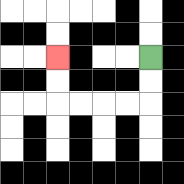{'start': '[6, 2]', 'end': '[2, 2]', 'path_directions': 'D,D,L,L,L,L,U,U', 'path_coordinates': '[[6, 2], [6, 3], [6, 4], [5, 4], [4, 4], [3, 4], [2, 4], [2, 3], [2, 2]]'}